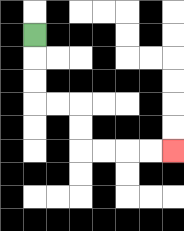{'start': '[1, 1]', 'end': '[7, 6]', 'path_directions': 'D,D,D,R,R,D,D,R,R,R,R', 'path_coordinates': '[[1, 1], [1, 2], [1, 3], [1, 4], [2, 4], [3, 4], [3, 5], [3, 6], [4, 6], [5, 6], [6, 6], [7, 6]]'}